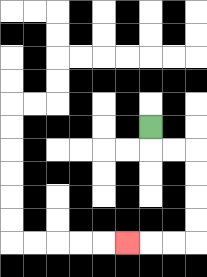{'start': '[6, 5]', 'end': '[5, 10]', 'path_directions': 'D,R,R,D,D,D,D,L,L,L', 'path_coordinates': '[[6, 5], [6, 6], [7, 6], [8, 6], [8, 7], [8, 8], [8, 9], [8, 10], [7, 10], [6, 10], [5, 10]]'}